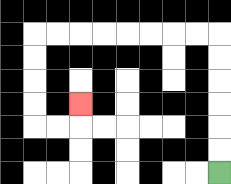{'start': '[9, 7]', 'end': '[3, 4]', 'path_directions': 'U,U,U,U,U,U,L,L,L,L,L,L,L,L,D,D,D,D,R,R,U', 'path_coordinates': '[[9, 7], [9, 6], [9, 5], [9, 4], [9, 3], [9, 2], [9, 1], [8, 1], [7, 1], [6, 1], [5, 1], [4, 1], [3, 1], [2, 1], [1, 1], [1, 2], [1, 3], [1, 4], [1, 5], [2, 5], [3, 5], [3, 4]]'}